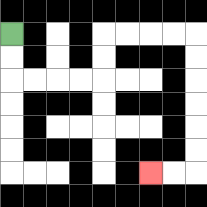{'start': '[0, 1]', 'end': '[6, 7]', 'path_directions': 'D,D,R,R,R,R,U,U,R,R,R,R,D,D,D,D,D,D,L,L', 'path_coordinates': '[[0, 1], [0, 2], [0, 3], [1, 3], [2, 3], [3, 3], [4, 3], [4, 2], [4, 1], [5, 1], [6, 1], [7, 1], [8, 1], [8, 2], [8, 3], [8, 4], [8, 5], [8, 6], [8, 7], [7, 7], [6, 7]]'}